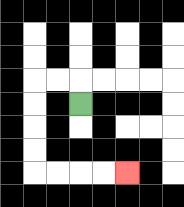{'start': '[3, 4]', 'end': '[5, 7]', 'path_directions': 'U,L,L,D,D,D,D,R,R,R,R', 'path_coordinates': '[[3, 4], [3, 3], [2, 3], [1, 3], [1, 4], [1, 5], [1, 6], [1, 7], [2, 7], [3, 7], [4, 7], [5, 7]]'}